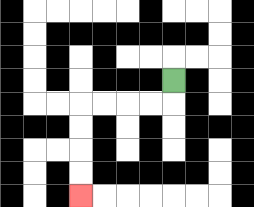{'start': '[7, 3]', 'end': '[3, 8]', 'path_directions': 'D,L,L,L,L,D,D,D,D', 'path_coordinates': '[[7, 3], [7, 4], [6, 4], [5, 4], [4, 4], [3, 4], [3, 5], [3, 6], [3, 7], [3, 8]]'}